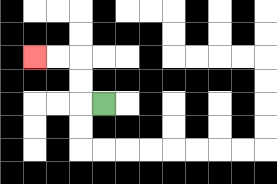{'start': '[4, 4]', 'end': '[1, 2]', 'path_directions': 'L,U,U,L,L', 'path_coordinates': '[[4, 4], [3, 4], [3, 3], [3, 2], [2, 2], [1, 2]]'}